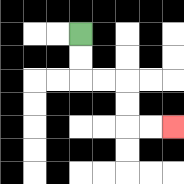{'start': '[3, 1]', 'end': '[7, 5]', 'path_directions': 'D,D,R,R,D,D,R,R', 'path_coordinates': '[[3, 1], [3, 2], [3, 3], [4, 3], [5, 3], [5, 4], [5, 5], [6, 5], [7, 5]]'}